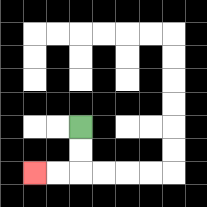{'start': '[3, 5]', 'end': '[1, 7]', 'path_directions': 'D,D,L,L', 'path_coordinates': '[[3, 5], [3, 6], [3, 7], [2, 7], [1, 7]]'}